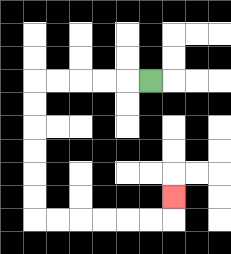{'start': '[6, 3]', 'end': '[7, 8]', 'path_directions': 'L,L,L,L,L,D,D,D,D,D,D,R,R,R,R,R,R,U', 'path_coordinates': '[[6, 3], [5, 3], [4, 3], [3, 3], [2, 3], [1, 3], [1, 4], [1, 5], [1, 6], [1, 7], [1, 8], [1, 9], [2, 9], [3, 9], [4, 9], [5, 9], [6, 9], [7, 9], [7, 8]]'}